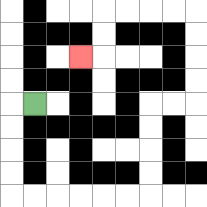{'start': '[1, 4]', 'end': '[3, 2]', 'path_directions': 'L,D,D,D,D,R,R,R,R,R,R,U,U,U,U,R,R,U,U,U,U,L,L,L,L,D,D,L', 'path_coordinates': '[[1, 4], [0, 4], [0, 5], [0, 6], [0, 7], [0, 8], [1, 8], [2, 8], [3, 8], [4, 8], [5, 8], [6, 8], [6, 7], [6, 6], [6, 5], [6, 4], [7, 4], [8, 4], [8, 3], [8, 2], [8, 1], [8, 0], [7, 0], [6, 0], [5, 0], [4, 0], [4, 1], [4, 2], [3, 2]]'}